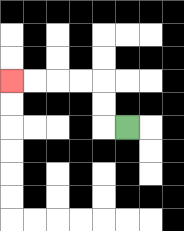{'start': '[5, 5]', 'end': '[0, 3]', 'path_directions': 'L,U,U,L,L,L,L', 'path_coordinates': '[[5, 5], [4, 5], [4, 4], [4, 3], [3, 3], [2, 3], [1, 3], [0, 3]]'}